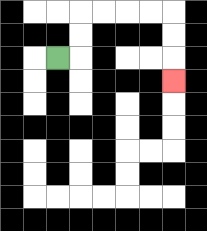{'start': '[2, 2]', 'end': '[7, 3]', 'path_directions': 'R,U,U,R,R,R,R,D,D,D', 'path_coordinates': '[[2, 2], [3, 2], [3, 1], [3, 0], [4, 0], [5, 0], [6, 0], [7, 0], [7, 1], [7, 2], [7, 3]]'}